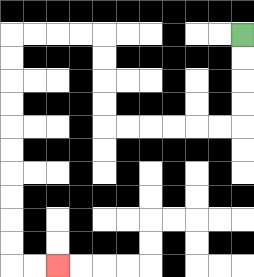{'start': '[10, 1]', 'end': '[2, 11]', 'path_directions': 'D,D,D,D,L,L,L,L,L,L,U,U,U,U,L,L,L,L,D,D,D,D,D,D,D,D,D,D,R,R', 'path_coordinates': '[[10, 1], [10, 2], [10, 3], [10, 4], [10, 5], [9, 5], [8, 5], [7, 5], [6, 5], [5, 5], [4, 5], [4, 4], [4, 3], [4, 2], [4, 1], [3, 1], [2, 1], [1, 1], [0, 1], [0, 2], [0, 3], [0, 4], [0, 5], [0, 6], [0, 7], [0, 8], [0, 9], [0, 10], [0, 11], [1, 11], [2, 11]]'}